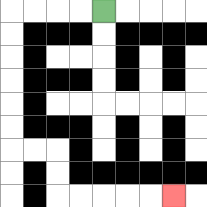{'start': '[4, 0]', 'end': '[7, 8]', 'path_directions': 'L,L,L,L,D,D,D,D,D,D,R,R,D,D,R,R,R,R,R', 'path_coordinates': '[[4, 0], [3, 0], [2, 0], [1, 0], [0, 0], [0, 1], [0, 2], [0, 3], [0, 4], [0, 5], [0, 6], [1, 6], [2, 6], [2, 7], [2, 8], [3, 8], [4, 8], [5, 8], [6, 8], [7, 8]]'}